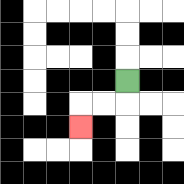{'start': '[5, 3]', 'end': '[3, 5]', 'path_directions': 'D,L,L,D', 'path_coordinates': '[[5, 3], [5, 4], [4, 4], [3, 4], [3, 5]]'}